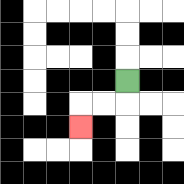{'start': '[5, 3]', 'end': '[3, 5]', 'path_directions': 'D,L,L,D', 'path_coordinates': '[[5, 3], [5, 4], [4, 4], [3, 4], [3, 5]]'}